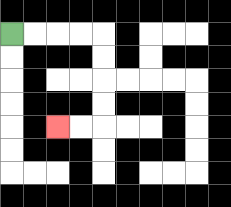{'start': '[0, 1]', 'end': '[2, 5]', 'path_directions': 'R,R,R,R,D,D,D,D,L,L', 'path_coordinates': '[[0, 1], [1, 1], [2, 1], [3, 1], [4, 1], [4, 2], [4, 3], [4, 4], [4, 5], [3, 5], [2, 5]]'}